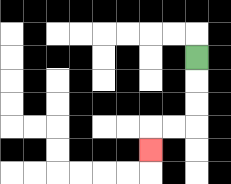{'start': '[8, 2]', 'end': '[6, 6]', 'path_directions': 'D,D,D,L,L,D', 'path_coordinates': '[[8, 2], [8, 3], [8, 4], [8, 5], [7, 5], [6, 5], [6, 6]]'}